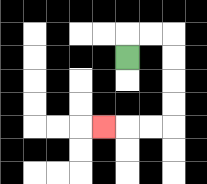{'start': '[5, 2]', 'end': '[4, 5]', 'path_directions': 'U,R,R,D,D,D,D,L,L,L', 'path_coordinates': '[[5, 2], [5, 1], [6, 1], [7, 1], [7, 2], [7, 3], [7, 4], [7, 5], [6, 5], [5, 5], [4, 5]]'}